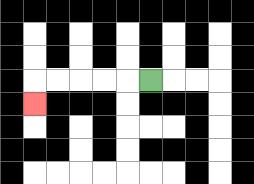{'start': '[6, 3]', 'end': '[1, 4]', 'path_directions': 'L,L,L,L,L,D', 'path_coordinates': '[[6, 3], [5, 3], [4, 3], [3, 3], [2, 3], [1, 3], [1, 4]]'}